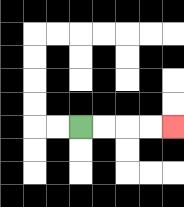{'start': '[3, 5]', 'end': '[7, 5]', 'path_directions': 'R,R,R,R', 'path_coordinates': '[[3, 5], [4, 5], [5, 5], [6, 5], [7, 5]]'}